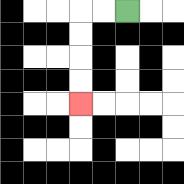{'start': '[5, 0]', 'end': '[3, 4]', 'path_directions': 'L,L,D,D,D,D', 'path_coordinates': '[[5, 0], [4, 0], [3, 0], [3, 1], [3, 2], [3, 3], [3, 4]]'}